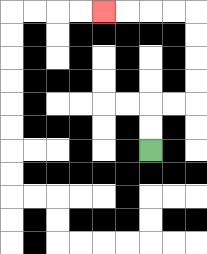{'start': '[6, 6]', 'end': '[4, 0]', 'path_directions': 'U,U,R,R,U,U,U,U,L,L,L,L', 'path_coordinates': '[[6, 6], [6, 5], [6, 4], [7, 4], [8, 4], [8, 3], [8, 2], [8, 1], [8, 0], [7, 0], [6, 0], [5, 0], [4, 0]]'}